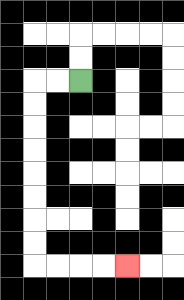{'start': '[3, 3]', 'end': '[5, 11]', 'path_directions': 'L,L,D,D,D,D,D,D,D,D,R,R,R,R', 'path_coordinates': '[[3, 3], [2, 3], [1, 3], [1, 4], [1, 5], [1, 6], [1, 7], [1, 8], [1, 9], [1, 10], [1, 11], [2, 11], [3, 11], [4, 11], [5, 11]]'}